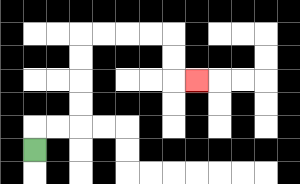{'start': '[1, 6]', 'end': '[8, 3]', 'path_directions': 'U,R,R,U,U,U,U,R,R,R,R,D,D,R', 'path_coordinates': '[[1, 6], [1, 5], [2, 5], [3, 5], [3, 4], [3, 3], [3, 2], [3, 1], [4, 1], [5, 1], [6, 1], [7, 1], [7, 2], [7, 3], [8, 3]]'}